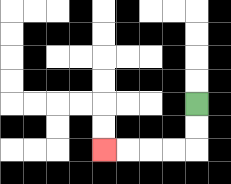{'start': '[8, 4]', 'end': '[4, 6]', 'path_directions': 'D,D,L,L,L,L', 'path_coordinates': '[[8, 4], [8, 5], [8, 6], [7, 6], [6, 6], [5, 6], [4, 6]]'}